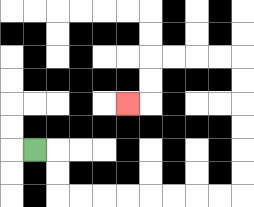{'start': '[1, 6]', 'end': '[5, 4]', 'path_directions': 'R,D,D,R,R,R,R,R,R,R,R,U,U,U,U,U,U,L,L,L,L,D,D,L', 'path_coordinates': '[[1, 6], [2, 6], [2, 7], [2, 8], [3, 8], [4, 8], [5, 8], [6, 8], [7, 8], [8, 8], [9, 8], [10, 8], [10, 7], [10, 6], [10, 5], [10, 4], [10, 3], [10, 2], [9, 2], [8, 2], [7, 2], [6, 2], [6, 3], [6, 4], [5, 4]]'}